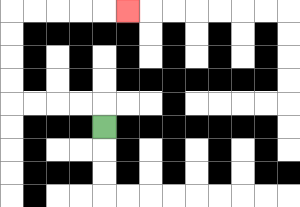{'start': '[4, 5]', 'end': '[5, 0]', 'path_directions': 'U,L,L,L,L,U,U,U,U,R,R,R,R,R', 'path_coordinates': '[[4, 5], [4, 4], [3, 4], [2, 4], [1, 4], [0, 4], [0, 3], [0, 2], [0, 1], [0, 0], [1, 0], [2, 0], [3, 0], [4, 0], [5, 0]]'}